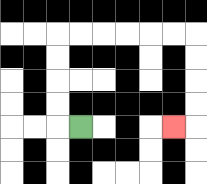{'start': '[3, 5]', 'end': '[7, 5]', 'path_directions': 'L,U,U,U,U,R,R,R,R,R,R,D,D,D,D,L', 'path_coordinates': '[[3, 5], [2, 5], [2, 4], [2, 3], [2, 2], [2, 1], [3, 1], [4, 1], [5, 1], [6, 1], [7, 1], [8, 1], [8, 2], [8, 3], [8, 4], [8, 5], [7, 5]]'}